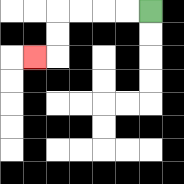{'start': '[6, 0]', 'end': '[1, 2]', 'path_directions': 'L,L,L,L,D,D,L', 'path_coordinates': '[[6, 0], [5, 0], [4, 0], [3, 0], [2, 0], [2, 1], [2, 2], [1, 2]]'}